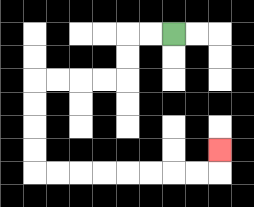{'start': '[7, 1]', 'end': '[9, 6]', 'path_directions': 'L,L,D,D,L,L,L,L,D,D,D,D,R,R,R,R,R,R,R,R,U', 'path_coordinates': '[[7, 1], [6, 1], [5, 1], [5, 2], [5, 3], [4, 3], [3, 3], [2, 3], [1, 3], [1, 4], [1, 5], [1, 6], [1, 7], [2, 7], [3, 7], [4, 7], [5, 7], [6, 7], [7, 7], [8, 7], [9, 7], [9, 6]]'}